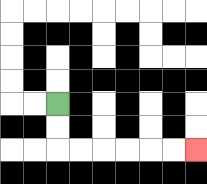{'start': '[2, 4]', 'end': '[8, 6]', 'path_directions': 'D,D,R,R,R,R,R,R', 'path_coordinates': '[[2, 4], [2, 5], [2, 6], [3, 6], [4, 6], [5, 6], [6, 6], [7, 6], [8, 6]]'}